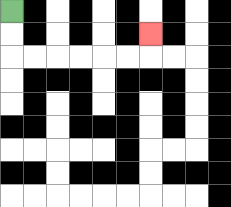{'start': '[0, 0]', 'end': '[6, 1]', 'path_directions': 'D,D,R,R,R,R,R,R,U', 'path_coordinates': '[[0, 0], [0, 1], [0, 2], [1, 2], [2, 2], [3, 2], [4, 2], [5, 2], [6, 2], [6, 1]]'}